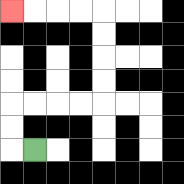{'start': '[1, 6]', 'end': '[0, 0]', 'path_directions': 'L,U,U,R,R,R,R,U,U,U,U,L,L,L,L', 'path_coordinates': '[[1, 6], [0, 6], [0, 5], [0, 4], [1, 4], [2, 4], [3, 4], [4, 4], [4, 3], [4, 2], [4, 1], [4, 0], [3, 0], [2, 0], [1, 0], [0, 0]]'}